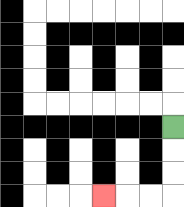{'start': '[7, 5]', 'end': '[4, 8]', 'path_directions': 'D,D,D,L,L,L', 'path_coordinates': '[[7, 5], [7, 6], [7, 7], [7, 8], [6, 8], [5, 8], [4, 8]]'}